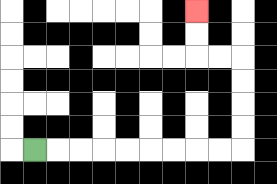{'start': '[1, 6]', 'end': '[8, 0]', 'path_directions': 'R,R,R,R,R,R,R,R,R,U,U,U,U,L,L,U,U', 'path_coordinates': '[[1, 6], [2, 6], [3, 6], [4, 6], [5, 6], [6, 6], [7, 6], [8, 6], [9, 6], [10, 6], [10, 5], [10, 4], [10, 3], [10, 2], [9, 2], [8, 2], [8, 1], [8, 0]]'}